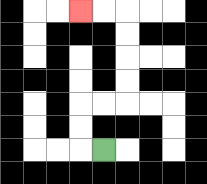{'start': '[4, 6]', 'end': '[3, 0]', 'path_directions': 'L,U,U,R,R,U,U,U,U,L,L', 'path_coordinates': '[[4, 6], [3, 6], [3, 5], [3, 4], [4, 4], [5, 4], [5, 3], [5, 2], [5, 1], [5, 0], [4, 0], [3, 0]]'}